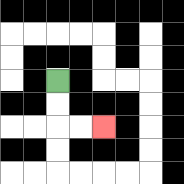{'start': '[2, 3]', 'end': '[4, 5]', 'path_directions': 'D,D,R,R', 'path_coordinates': '[[2, 3], [2, 4], [2, 5], [3, 5], [4, 5]]'}